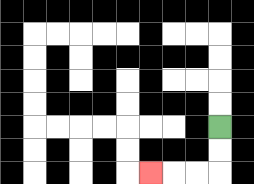{'start': '[9, 5]', 'end': '[6, 7]', 'path_directions': 'D,D,L,L,L', 'path_coordinates': '[[9, 5], [9, 6], [9, 7], [8, 7], [7, 7], [6, 7]]'}